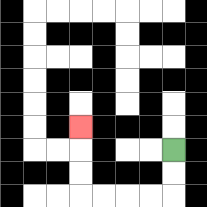{'start': '[7, 6]', 'end': '[3, 5]', 'path_directions': 'D,D,L,L,L,L,U,U,U', 'path_coordinates': '[[7, 6], [7, 7], [7, 8], [6, 8], [5, 8], [4, 8], [3, 8], [3, 7], [3, 6], [3, 5]]'}